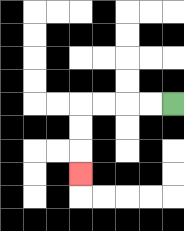{'start': '[7, 4]', 'end': '[3, 7]', 'path_directions': 'L,L,L,L,D,D,D', 'path_coordinates': '[[7, 4], [6, 4], [5, 4], [4, 4], [3, 4], [3, 5], [3, 6], [3, 7]]'}